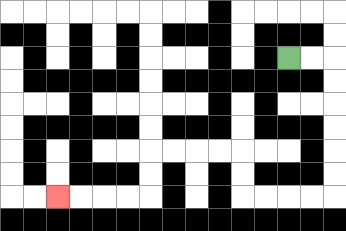{'start': '[12, 2]', 'end': '[2, 8]', 'path_directions': 'R,R,D,D,D,D,D,D,L,L,L,L,U,U,L,L,L,L,D,D,L,L,L,L', 'path_coordinates': '[[12, 2], [13, 2], [14, 2], [14, 3], [14, 4], [14, 5], [14, 6], [14, 7], [14, 8], [13, 8], [12, 8], [11, 8], [10, 8], [10, 7], [10, 6], [9, 6], [8, 6], [7, 6], [6, 6], [6, 7], [6, 8], [5, 8], [4, 8], [3, 8], [2, 8]]'}